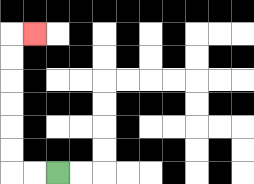{'start': '[2, 7]', 'end': '[1, 1]', 'path_directions': 'L,L,U,U,U,U,U,U,R', 'path_coordinates': '[[2, 7], [1, 7], [0, 7], [0, 6], [0, 5], [0, 4], [0, 3], [0, 2], [0, 1], [1, 1]]'}